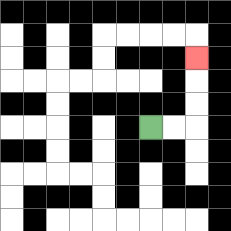{'start': '[6, 5]', 'end': '[8, 2]', 'path_directions': 'R,R,U,U,U', 'path_coordinates': '[[6, 5], [7, 5], [8, 5], [8, 4], [8, 3], [8, 2]]'}